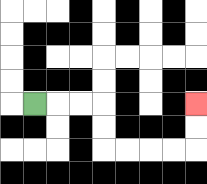{'start': '[1, 4]', 'end': '[8, 4]', 'path_directions': 'R,R,R,D,D,R,R,R,R,U,U', 'path_coordinates': '[[1, 4], [2, 4], [3, 4], [4, 4], [4, 5], [4, 6], [5, 6], [6, 6], [7, 6], [8, 6], [8, 5], [8, 4]]'}